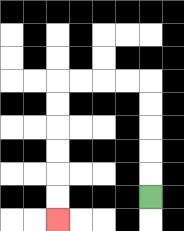{'start': '[6, 8]', 'end': '[2, 9]', 'path_directions': 'U,U,U,U,U,L,L,L,L,D,D,D,D,D,D', 'path_coordinates': '[[6, 8], [6, 7], [6, 6], [6, 5], [6, 4], [6, 3], [5, 3], [4, 3], [3, 3], [2, 3], [2, 4], [2, 5], [2, 6], [2, 7], [2, 8], [2, 9]]'}